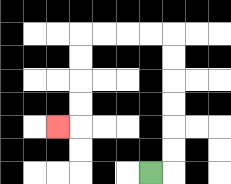{'start': '[6, 7]', 'end': '[2, 5]', 'path_directions': 'R,U,U,U,U,U,U,L,L,L,L,D,D,D,D,L', 'path_coordinates': '[[6, 7], [7, 7], [7, 6], [7, 5], [7, 4], [7, 3], [7, 2], [7, 1], [6, 1], [5, 1], [4, 1], [3, 1], [3, 2], [3, 3], [3, 4], [3, 5], [2, 5]]'}